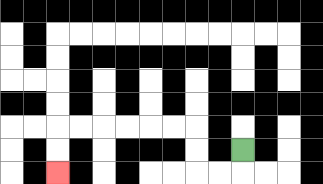{'start': '[10, 6]', 'end': '[2, 7]', 'path_directions': 'D,L,L,U,U,L,L,L,L,L,L,D,D', 'path_coordinates': '[[10, 6], [10, 7], [9, 7], [8, 7], [8, 6], [8, 5], [7, 5], [6, 5], [5, 5], [4, 5], [3, 5], [2, 5], [2, 6], [2, 7]]'}